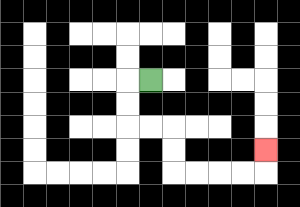{'start': '[6, 3]', 'end': '[11, 6]', 'path_directions': 'L,D,D,R,R,D,D,R,R,R,R,U', 'path_coordinates': '[[6, 3], [5, 3], [5, 4], [5, 5], [6, 5], [7, 5], [7, 6], [7, 7], [8, 7], [9, 7], [10, 7], [11, 7], [11, 6]]'}